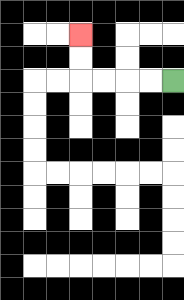{'start': '[7, 3]', 'end': '[3, 1]', 'path_directions': 'L,L,L,L,U,U', 'path_coordinates': '[[7, 3], [6, 3], [5, 3], [4, 3], [3, 3], [3, 2], [3, 1]]'}